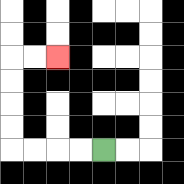{'start': '[4, 6]', 'end': '[2, 2]', 'path_directions': 'L,L,L,L,U,U,U,U,R,R', 'path_coordinates': '[[4, 6], [3, 6], [2, 6], [1, 6], [0, 6], [0, 5], [0, 4], [0, 3], [0, 2], [1, 2], [2, 2]]'}